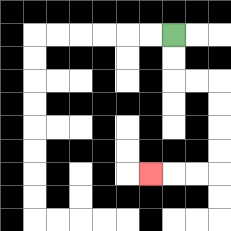{'start': '[7, 1]', 'end': '[6, 7]', 'path_directions': 'D,D,R,R,D,D,D,D,L,L,L', 'path_coordinates': '[[7, 1], [7, 2], [7, 3], [8, 3], [9, 3], [9, 4], [9, 5], [9, 6], [9, 7], [8, 7], [7, 7], [6, 7]]'}